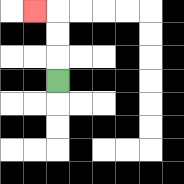{'start': '[2, 3]', 'end': '[1, 0]', 'path_directions': 'U,U,U,L', 'path_coordinates': '[[2, 3], [2, 2], [2, 1], [2, 0], [1, 0]]'}